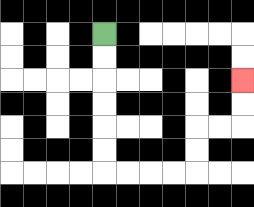{'start': '[4, 1]', 'end': '[10, 3]', 'path_directions': 'D,D,D,D,D,D,R,R,R,R,U,U,R,R,U,U', 'path_coordinates': '[[4, 1], [4, 2], [4, 3], [4, 4], [4, 5], [4, 6], [4, 7], [5, 7], [6, 7], [7, 7], [8, 7], [8, 6], [8, 5], [9, 5], [10, 5], [10, 4], [10, 3]]'}